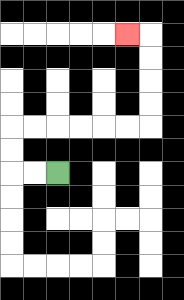{'start': '[2, 7]', 'end': '[5, 1]', 'path_directions': 'L,L,U,U,R,R,R,R,R,R,U,U,U,U,L', 'path_coordinates': '[[2, 7], [1, 7], [0, 7], [0, 6], [0, 5], [1, 5], [2, 5], [3, 5], [4, 5], [5, 5], [6, 5], [6, 4], [6, 3], [6, 2], [6, 1], [5, 1]]'}